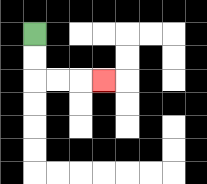{'start': '[1, 1]', 'end': '[4, 3]', 'path_directions': 'D,D,R,R,R', 'path_coordinates': '[[1, 1], [1, 2], [1, 3], [2, 3], [3, 3], [4, 3]]'}